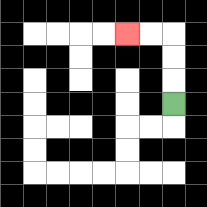{'start': '[7, 4]', 'end': '[5, 1]', 'path_directions': 'U,U,U,L,L', 'path_coordinates': '[[7, 4], [7, 3], [7, 2], [7, 1], [6, 1], [5, 1]]'}